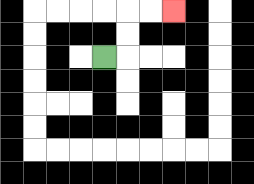{'start': '[4, 2]', 'end': '[7, 0]', 'path_directions': 'R,U,U,R,R', 'path_coordinates': '[[4, 2], [5, 2], [5, 1], [5, 0], [6, 0], [7, 0]]'}